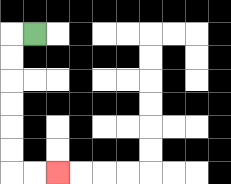{'start': '[1, 1]', 'end': '[2, 7]', 'path_directions': 'L,D,D,D,D,D,D,R,R', 'path_coordinates': '[[1, 1], [0, 1], [0, 2], [0, 3], [0, 4], [0, 5], [0, 6], [0, 7], [1, 7], [2, 7]]'}